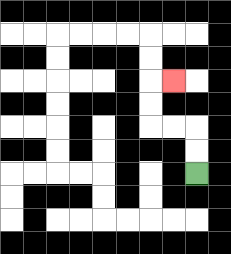{'start': '[8, 7]', 'end': '[7, 3]', 'path_directions': 'U,U,L,L,U,U,R', 'path_coordinates': '[[8, 7], [8, 6], [8, 5], [7, 5], [6, 5], [6, 4], [6, 3], [7, 3]]'}